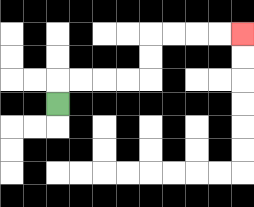{'start': '[2, 4]', 'end': '[10, 1]', 'path_directions': 'U,R,R,R,R,U,U,R,R,R,R', 'path_coordinates': '[[2, 4], [2, 3], [3, 3], [4, 3], [5, 3], [6, 3], [6, 2], [6, 1], [7, 1], [8, 1], [9, 1], [10, 1]]'}